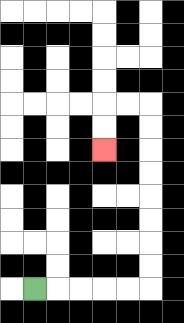{'start': '[1, 12]', 'end': '[4, 6]', 'path_directions': 'R,R,R,R,R,U,U,U,U,U,U,U,U,L,L,D,D', 'path_coordinates': '[[1, 12], [2, 12], [3, 12], [4, 12], [5, 12], [6, 12], [6, 11], [6, 10], [6, 9], [6, 8], [6, 7], [6, 6], [6, 5], [6, 4], [5, 4], [4, 4], [4, 5], [4, 6]]'}